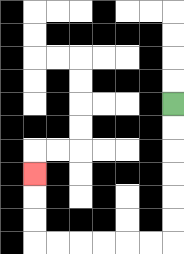{'start': '[7, 4]', 'end': '[1, 7]', 'path_directions': 'D,D,D,D,D,D,L,L,L,L,L,L,U,U,U', 'path_coordinates': '[[7, 4], [7, 5], [7, 6], [7, 7], [7, 8], [7, 9], [7, 10], [6, 10], [5, 10], [4, 10], [3, 10], [2, 10], [1, 10], [1, 9], [1, 8], [1, 7]]'}